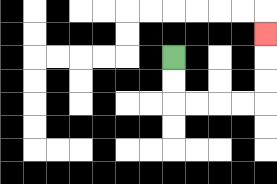{'start': '[7, 2]', 'end': '[11, 1]', 'path_directions': 'D,D,R,R,R,R,U,U,U', 'path_coordinates': '[[7, 2], [7, 3], [7, 4], [8, 4], [9, 4], [10, 4], [11, 4], [11, 3], [11, 2], [11, 1]]'}